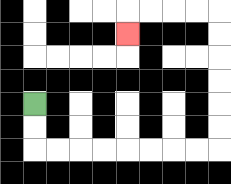{'start': '[1, 4]', 'end': '[5, 1]', 'path_directions': 'D,D,R,R,R,R,R,R,R,R,U,U,U,U,U,U,L,L,L,L,D', 'path_coordinates': '[[1, 4], [1, 5], [1, 6], [2, 6], [3, 6], [4, 6], [5, 6], [6, 6], [7, 6], [8, 6], [9, 6], [9, 5], [9, 4], [9, 3], [9, 2], [9, 1], [9, 0], [8, 0], [7, 0], [6, 0], [5, 0], [5, 1]]'}